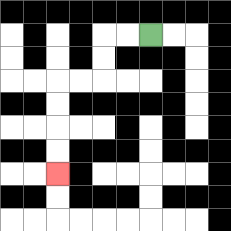{'start': '[6, 1]', 'end': '[2, 7]', 'path_directions': 'L,L,D,D,L,L,D,D,D,D', 'path_coordinates': '[[6, 1], [5, 1], [4, 1], [4, 2], [4, 3], [3, 3], [2, 3], [2, 4], [2, 5], [2, 6], [2, 7]]'}